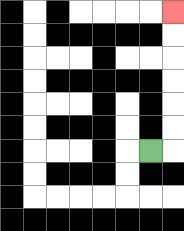{'start': '[6, 6]', 'end': '[7, 0]', 'path_directions': 'R,U,U,U,U,U,U', 'path_coordinates': '[[6, 6], [7, 6], [7, 5], [7, 4], [7, 3], [7, 2], [7, 1], [7, 0]]'}